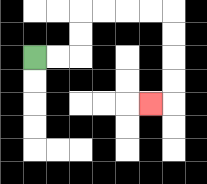{'start': '[1, 2]', 'end': '[6, 4]', 'path_directions': 'R,R,U,U,R,R,R,R,D,D,D,D,L', 'path_coordinates': '[[1, 2], [2, 2], [3, 2], [3, 1], [3, 0], [4, 0], [5, 0], [6, 0], [7, 0], [7, 1], [7, 2], [7, 3], [7, 4], [6, 4]]'}